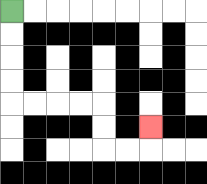{'start': '[0, 0]', 'end': '[6, 5]', 'path_directions': 'D,D,D,D,R,R,R,R,D,D,R,R,U', 'path_coordinates': '[[0, 0], [0, 1], [0, 2], [0, 3], [0, 4], [1, 4], [2, 4], [3, 4], [4, 4], [4, 5], [4, 6], [5, 6], [6, 6], [6, 5]]'}